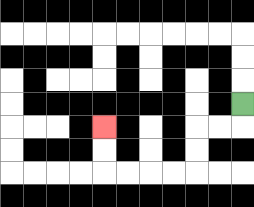{'start': '[10, 4]', 'end': '[4, 5]', 'path_directions': 'D,L,L,D,D,L,L,L,L,U,U', 'path_coordinates': '[[10, 4], [10, 5], [9, 5], [8, 5], [8, 6], [8, 7], [7, 7], [6, 7], [5, 7], [4, 7], [4, 6], [4, 5]]'}